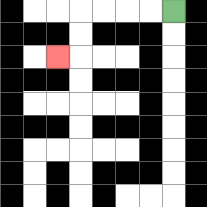{'start': '[7, 0]', 'end': '[2, 2]', 'path_directions': 'L,L,L,L,D,D,L', 'path_coordinates': '[[7, 0], [6, 0], [5, 0], [4, 0], [3, 0], [3, 1], [3, 2], [2, 2]]'}